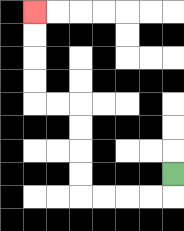{'start': '[7, 7]', 'end': '[1, 0]', 'path_directions': 'D,L,L,L,L,U,U,U,U,L,L,U,U,U,U', 'path_coordinates': '[[7, 7], [7, 8], [6, 8], [5, 8], [4, 8], [3, 8], [3, 7], [3, 6], [3, 5], [3, 4], [2, 4], [1, 4], [1, 3], [1, 2], [1, 1], [1, 0]]'}